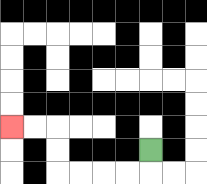{'start': '[6, 6]', 'end': '[0, 5]', 'path_directions': 'D,L,L,L,L,U,U,L,L', 'path_coordinates': '[[6, 6], [6, 7], [5, 7], [4, 7], [3, 7], [2, 7], [2, 6], [2, 5], [1, 5], [0, 5]]'}